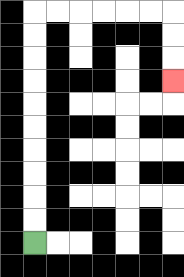{'start': '[1, 10]', 'end': '[7, 3]', 'path_directions': 'U,U,U,U,U,U,U,U,U,U,R,R,R,R,R,R,D,D,D', 'path_coordinates': '[[1, 10], [1, 9], [1, 8], [1, 7], [1, 6], [1, 5], [1, 4], [1, 3], [1, 2], [1, 1], [1, 0], [2, 0], [3, 0], [4, 0], [5, 0], [6, 0], [7, 0], [7, 1], [7, 2], [7, 3]]'}